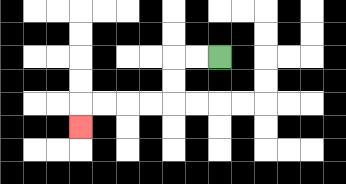{'start': '[9, 2]', 'end': '[3, 5]', 'path_directions': 'L,L,D,D,L,L,L,L,D', 'path_coordinates': '[[9, 2], [8, 2], [7, 2], [7, 3], [7, 4], [6, 4], [5, 4], [4, 4], [3, 4], [3, 5]]'}